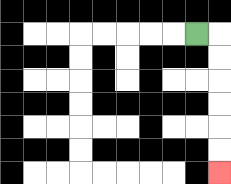{'start': '[8, 1]', 'end': '[9, 7]', 'path_directions': 'R,D,D,D,D,D,D', 'path_coordinates': '[[8, 1], [9, 1], [9, 2], [9, 3], [9, 4], [9, 5], [9, 6], [9, 7]]'}